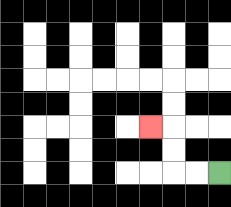{'start': '[9, 7]', 'end': '[6, 5]', 'path_directions': 'L,L,U,U,L', 'path_coordinates': '[[9, 7], [8, 7], [7, 7], [7, 6], [7, 5], [6, 5]]'}